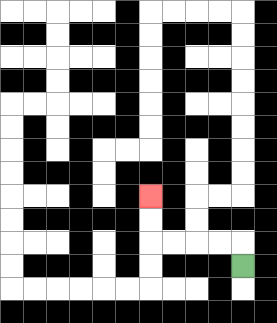{'start': '[10, 11]', 'end': '[6, 8]', 'path_directions': 'U,L,L,L,L,U,U', 'path_coordinates': '[[10, 11], [10, 10], [9, 10], [8, 10], [7, 10], [6, 10], [6, 9], [6, 8]]'}